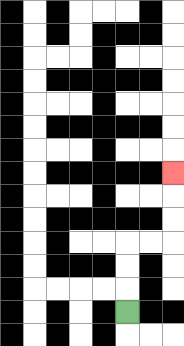{'start': '[5, 13]', 'end': '[7, 7]', 'path_directions': 'U,U,U,R,R,U,U,U', 'path_coordinates': '[[5, 13], [5, 12], [5, 11], [5, 10], [6, 10], [7, 10], [7, 9], [7, 8], [7, 7]]'}